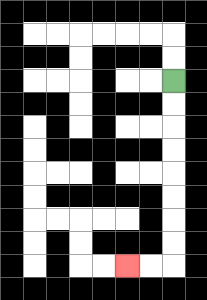{'start': '[7, 3]', 'end': '[5, 11]', 'path_directions': 'D,D,D,D,D,D,D,D,L,L', 'path_coordinates': '[[7, 3], [7, 4], [7, 5], [7, 6], [7, 7], [7, 8], [7, 9], [7, 10], [7, 11], [6, 11], [5, 11]]'}